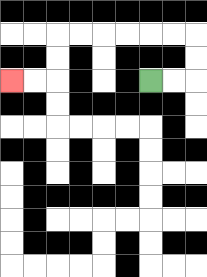{'start': '[6, 3]', 'end': '[0, 3]', 'path_directions': 'R,R,U,U,L,L,L,L,L,L,D,D,L,L', 'path_coordinates': '[[6, 3], [7, 3], [8, 3], [8, 2], [8, 1], [7, 1], [6, 1], [5, 1], [4, 1], [3, 1], [2, 1], [2, 2], [2, 3], [1, 3], [0, 3]]'}